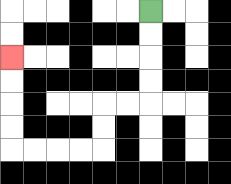{'start': '[6, 0]', 'end': '[0, 2]', 'path_directions': 'D,D,D,D,L,L,D,D,L,L,L,L,U,U,U,U', 'path_coordinates': '[[6, 0], [6, 1], [6, 2], [6, 3], [6, 4], [5, 4], [4, 4], [4, 5], [4, 6], [3, 6], [2, 6], [1, 6], [0, 6], [0, 5], [0, 4], [0, 3], [0, 2]]'}